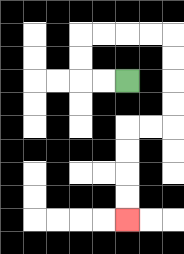{'start': '[5, 3]', 'end': '[5, 9]', 'path_directions': 'L,L,U,U,R,R,R,R,D,D,D,D,L,L,D,D,D,D', 'path_coordinates': '[[5, 3], [4, 3], [3, 3], [3, 2], [3, 1], [4, 1], [5, 1], [6, 1], [7, 1], [7, 2], [7, 3], [7, 4], [7, 5], [6, 5], [5, 5], [5, 6], [5, 7], [5, 8], [5, 9]]'}